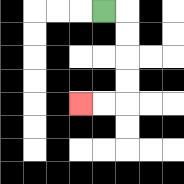{'start': '[4, 0]', 'end': '[3, 4]', 'path_directions': 'R,D,D,D,D,L,L', 'path_coordinates': '[[4, 0], [5, 0], [5, 1], [5, 2], [5, 3], [5, 4], [4, 4], [3, 4]]'}